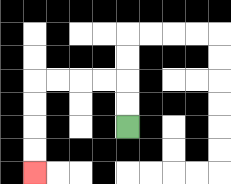{'start': '[5, 5]', 'end': '[1, 7]', 'path_directions': 'U,U,L,L,L,L,D,D,D,D', 'path_coordinates': '[[5, 5], [5, 4], [5, 3], [4, 3], [3, 3], [2, 3], [1, 3], [1, 4], [1, 5], [1, 6], [1, 7]]'}